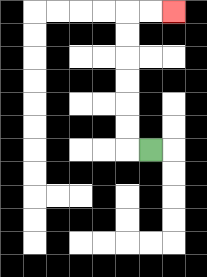{'start': '[6, 6]', 'end': '[7, 0]', 'path_directions': 'L,U,U,U,U,U,U,R,R', 'path_coordinates': '[[6, 6], [5, 6], [5, 5], [5, 4], [5, 3], [5, 2], [5, 1], [5, 0], [6, 0], [7, 0]]'}